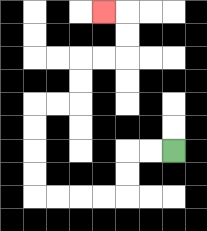{'start': '[7, 6]', 'end': '[4, 0]', 'path_directions': 'L,L,D,D,L,L,L,L,U,U,U,U,R,R,U,U,R,R,U,U,L', 'path_coordinates': '[[7, 6], [6, 6], [5, 6], [5, 7], [5, 8], [4, 8], [3, 8], [2, 8], [1, 8], [1, 7], [1, 6], [1, 5], [1, 4], [2, 4], [3, 4], [3, 3], [3, 2], [4, 2], [5, 2], [5, 1], [5, 0], [4, 0]]'}